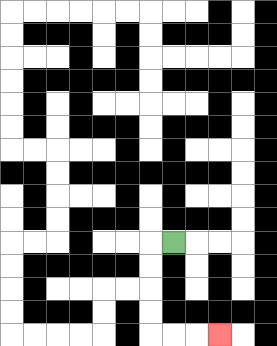{'start': '[7, 10]', 'end': '[9, 14]', 'path_directions': 'L,D,D,D,D,R,R,R', 'path_coordinates': '[[7, 10], [6, 10], [6, 11], [6, 12], [6, 13], [6, 14], [7, 14], [8, 14], [9, 14]]'}